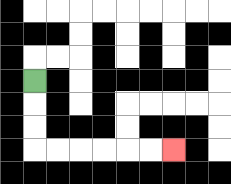{'start': '[1, 3]', 'end': '[7, 6]', 'path_directions': 'D,D,D,R,R,R,R,R,R', 'path_coordinates': '[[1, 3], [1, 4], [1, 5], [1, 6], [2, 6], [3, 6], [4, 6], [5, 6], [6, 6], [7, 6]]'}